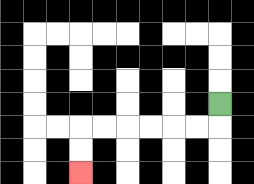{'start': '[9, 4]', 'end': '[3, 7]', 'path_directions': 'D,L,L,L,L,L,L,D,D', 'path_coordinates': '[[9, 4], [9, 5], [8, 5], [7, 5], [6, 5], [5, 5], [4, 5], [3, 5], [3, 6], [3, 7]]'}